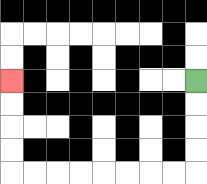{'start': '[8, 3]', 'end': '[0, 3]', 'path_directions': 'D,D,D,D,L,L,L,L,L,L,L,L,U,U,U,U', 'path_coordinates': '[[8, 3], [8, 4], [8, 5], [8, 6], [8, 7], [7, 7], [6, 7], [5, 7], [4, 7], [3, 7], [2, 7], [1, 7], [0, 7], [0, 6], [0, 5], [0, 4], [0, 3]]'}